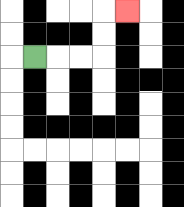{'start': '[1, 2]', 'end': '[5, 0]', 'path_directions': 'R,R,R,U,U,R', 'path_coordinates': '[[1, 2], [2, 2], [3, 2], [4, 2], [4, 1], [4, 0], [5, 0]]'}